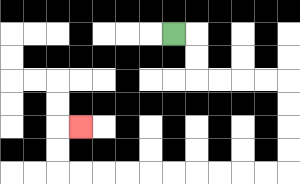{'start': '[7, 1]', 'end': '[3, 5]', 'path_directions': 'R,D,D,R,R,R,R,D,D,D,D,L,L,L,L,L,L,L,L,L,L,U,U,R', 'path_coordinates': '[[7, 1], [8, 1], [8, 2], [8, 3], [9, 3], [10, 3], [11, 3], [12, 3], [12, 4], [12, 5], [12, 6], [12, 7], [11, 7], [10, 7], [9, 7], [8, 7], [7, 7], [6, 7], [5, 7], [4, 7], [3, 7], [2, 7], [2, 6], [2, 5], [3, 5]]'}